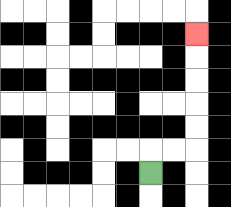{'start': '[6, 7]', 'end': '[8, 1]', 'path_directions': 'U,R,R,U,U,U,U,U', 'path_coordinates': '[[6, 7], [6, 6], [7, 6], [8, 6], [8, 5], [8, 4], [8, 3], [8, 2], [8, 1]]'}